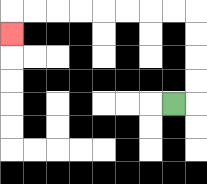{'start': '[7, 4]', 'end': '[0, 1]', 'path_directions': 'R,U,U,U,U,L,L,L,L,L,L,L,L,D', 'path_coordinates': '[[7, 4], [8, 4], [8, 3], [8, 2], [8, 1], [8, 0], [7, 0], [6, 0], [5, 0], [4, 0], [3, 0], [2, 0], [1, 0], [0, 0], [0, 1]]'}